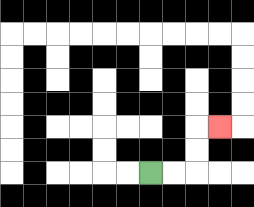{'start': '[6, 7]', 'end': '[9, 5]', 'path_directions': 'R,R,U,U,R', 'path_coordinates': '[[6, 7], [7, 7], [8, 7], [8, 6], [8, 5], [9, 5]]'}